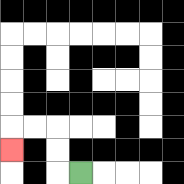{'start': '[3, 7]', 'end': '[0, 6]', 'path_directions': 'L,U,U,L,L,D', 'path_coordinates': '[[3, 7], [2, 7], [2, 6], [2, 5], [1, 5], [0, 5], [0, 6]]'}